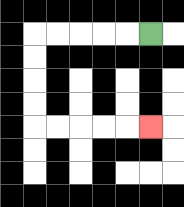{'start': '[6, 1]', 'end': '[6, 5]', 'path_directions': 'L,L,L,L,L,D,D,D,D,R,R,R,R,R', 'path_coordinates': '[[6, 1], [5, 1], [4, 1], [3, 1], [2, 1], [1, 1], [1, 2], [1, 3], [1, 4], [1, 5], [2, 5], [3, 5], [4, 5], [5, 5], [6, 5]]'}